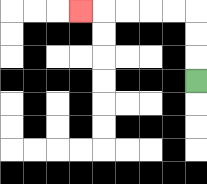{'start': '[8, 3]', 'end': '[3, 0]', 'path_directions': 'U,U,U,L,L,L,L,L', 'path_coordinates': '[[8, 3], [8, 2], [8, 1], [8, 0], [7, 0], [6, 0], [5, 0], [4, 0], [3, 0]]'}